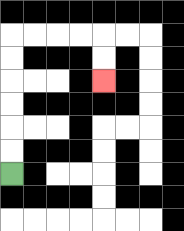{'start': '[0, 7]', 'end': '[4, 3]', 'path_directions': 'U,U,U,U,U,U,R,R,R,R,D,D', 'path_coordinates': '[[0, 7], [0, 6], [0, 5], [0, 4], [0, 3], [0, 2], [0, 1], [1, 1], [2, 1], [3, 1], [4, 1], [4, 2], [4, 3]]'}